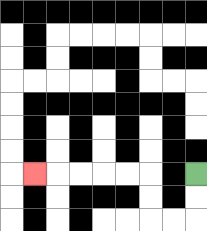{'start': '[8, 7]', 'end': '[1, 7]', 'path_directions': 'D,D,L,L,U,U,L,L,L,L,L', 'path_coordinates': '[[8, 7], [8, 8], [8, 9], [7, 9], [6, 9], [6, 8], [6, 7], [5, 7], [4, 7], [3, 7], [2, 7], [1, 7]]'}